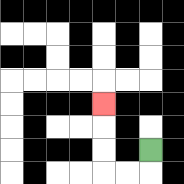{'start': '[6, 6]', 'end': '[4, 4]', 'path_directions': 'D,L,L,U,U,U', 'path_coordinates': '[[6, 6], [6, 7], [5, 7], [4, 7], [4, 6], [4, 5], [4, 4]]'}